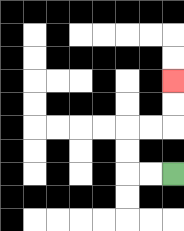{'start': '[7, 7]', 'end': '[7, 3]', 'path_directions': 'L,L,U,U,R,R,U,U', 'path_coordinates': '[[7, 7], [6, 7], [5, 7], [5, 6], [5, 5], [6, 5], [7, 5], [7, 4], [7, 3]]'}